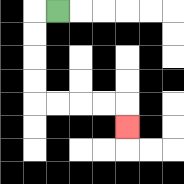{'start': '[2, 0]', 'end': '[5, 5]', 'path_directions': 'L,D,D,D,D,R,R,R,R,D', 'path_coordinates': '[[2, 0], [1, 0], [1, 1], [1, 2], [1, 3], [1, 4], [2, 4], [3, 4], [4, 4], [5, 4], [5, 5]]'}